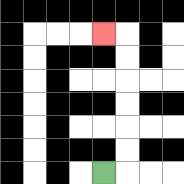{'start': '[4, 7]', 'end': '[4, 1]', 'path_directions': 'R,U,U,U,U,U,U,L', 'path_coordinates': '[[4, 7], [5, 7], [5, 6], [5, 5], [5, 4], [5, 3], [5, 2], [5, 1], [4, 1]]'}